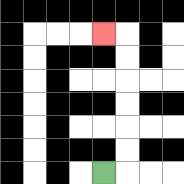{'start': '[4, 7]', 'end': '[4, 1]', 'path_directions': 'R,U,U,U,U,U,U,L', 'path_coordinates': '[[4, 7], [5, 7], [5, 6], [5, 5], [5, 4], [5, 3], [5, 2], [5, 1], [4, 1]]'}